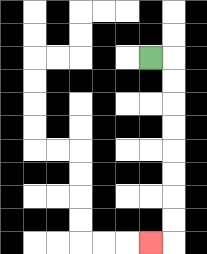{'start': '[6, 2]', 'end': '[6, 10]', 'path_directions': 'R,D,D,D,D,D,D,D,D,L', 'path_coordinates': '[[6, 2], [7, 2], [7, 3], [7, 4], [7, 5], [7, 6], [7, 7], [7, 8], [7, 9], [7, 10], [6, 10]]'}